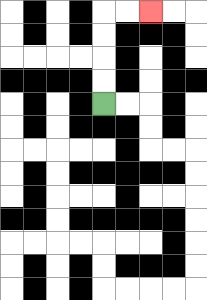{'start': '[4, 4]', 'end': '[6, 0]', 'path_directions': 'U,U,U,U,R,R', 'path_coordinates': '[[4, 4], [4, 3], [4, 2], [4, 1], [4, 0], [5, 0], [6, 0]]'}